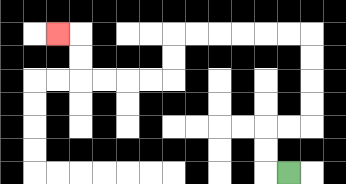{'start': '[12, 7]', 'end': '[2, 1]', 'path_directions': 'L,U,U,R,R,U,U,U,U,L,L,L,L,L,L,D,D,L,L,L,L,U,U,L', 'path_coordinates': '[[12, 7], [11, 7], [11, 6], [11, 5], [12, 5], [13, 5], [13, 4], [13, 3], [13, 2], [13, 1], [12, 1], [11, 1], [10, 1], [9, 1], [8, 1], [7, 1], [7, 2], [7, 3], [6, 3], [5, 3], [4, 3], [3, 3], [3, 2], [3, 1], [2, 1]]'}